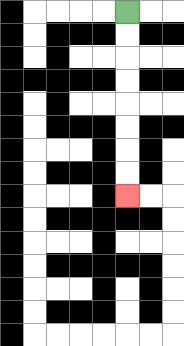{'start': '[5, 0]', 'end': '[5, 8]', 'path_directions': 'D,D,D,D,D,D,D,D', 'path_coordinates': '[[5, 0], [5, 1], [5, 2], [5, 3], [5, 4], [5, 5], [5, 6], [5, 7], [5, 8]]'}